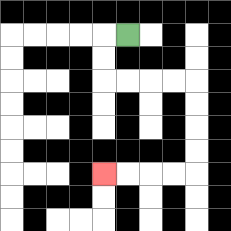{'start': '[5, 1]', 'end': '[4, 7]', 'path_directions': 'L,D,D,R,R,R,R,D,D,D,D,L,L,L,L', 'path_coordinates': '[[5, 1], [4, 1], [4, 2], [4, 3], [5, 3], [6, 3], [7, 3], [8, 3], [8, 4], [8, 5], [8, 6], [8, 7], [7, 7], [6, 7], [5, 7], [4, 7]]'}